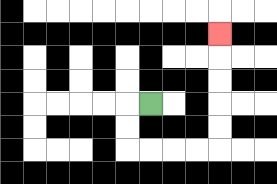{'start': '[6, 4]', 'end': '[9, 1]', 'path_directions': 'L,D,D,R,R,R,R,U,U,U,U,U', 'path_coordinates': '[[6, 4], [5, 4], [5, 5], [5, 6], [6, 6], [7, 6], [8, 6], [9, 6], [9, 5], [9, 4], [9, 3], [9, 2], [9, 1]]'}